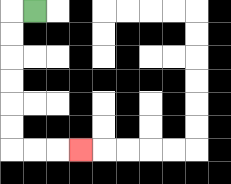{'start': '[1, 0]', 'end': '[3, 6]', 'path_directions': 'L,D,D,D,D,D,D,R,R,R', 'path_coordinates': '[[1, 0], [0, 0], [0, 1], [0, 2], [0, 3], [0, 4], [0, 5], [0, 6], [1, 6], [2, 6], [3, 6]]'}